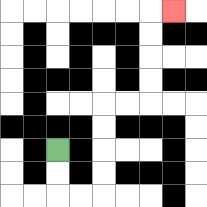{'start': '[2, 6]', 'end': '[7, 0]', 'path_directions': 'D,D,R,R,U,U,U,U,R,R,U,U,U,U,R', 'path_coordinates': '[[2, 6], [2, 7], [2, 8], [3, 8], [4, 8], [4, 7], [4, 6], [4, 5], [4, 4], [5, 4], [6, 4], [6, 3], [6, 2], [6, 1], [6, 0], [7, 0]]'}